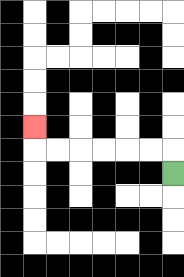{'start': '[7, 7]', 'end': '[1, 5]', 'path_directions': 'U,L,L,L,L,L,L,U', 'path_coordinates': '[[7, 7], [7, 6], [6, 6], [5, 6], [4, 6], [3, 6], [2, 6], [1, 6], [1, 5]]'}